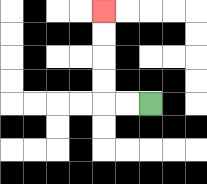{'start': '[6, 4]', 'end': '[4, 0]', 'path_directions': 'L,L,U,U,U,U', 'path_coordinates': '[[6, 4], [5, 4], [4, 4], [4, 3], [4, 2], [4, 1], [4, 0]]'}